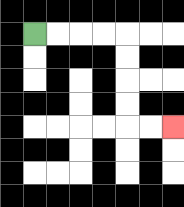{'start': '[1, 1]', 'end': '[7, 5]', 'path_directions': 'R,R,R,R,D,D,D,D,R,R', 'path_coordinates': '[[1, 1], [2, 1], [3, 1], [4, 1], [5, 1], [5, 2], [5, 3], [5, 4], [5, 5], [6, 5], [7, 5]]'}